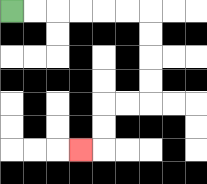{'start': '[0, 0]', 'end': '[3, 6]', 'path_directions': 'R,R,R,R,R,R,D,D,D,D,L,L,D,D,L', 'path_coordinates': '[[0, 0], [1, 0], [2, 0], [3, 0], [4, 0], [5, 0], [6, 0], [6, 1], [6, 2], [6, 3], [6, 4], [5, 4], [4, 4], [4, 5], [4, 6], [3, 6]]'}